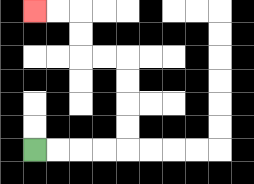{'start': '[1, 6]', 'end': '[1, 0]', 'path_directions': 'R,R,R,R,U,U,U,U,L,L,U,U,L,L', 'path_coordinates': '[[1, 6], [2, 6], [3, 6], [4, 6], [5, 6], [5, 5], [5, 4], [5, 3], [5, 2], [4, 2], [3, 2], [3, 1], [3, 0], [2, 0], [1, 0]]'}